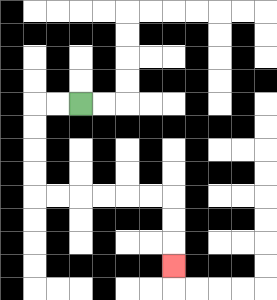{'start': '[3, 4]', 'end': '[7, 11]', 'path_directions': 'L,L,D,D,D,D,R,R,R,R,R,R,D,D,D', 'path_coordinates': '[[3, 4], [2, 4], [1, 4], [1, 5], [1, 6], [1, 7], [1, 8], [2, 8], [3, 8], [4, 8], [5, 8], [6, 8], [7, 8], [7, 9], [7, 10], [7, 11]]'}